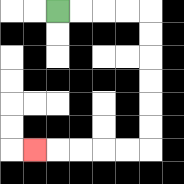{'start': '[2, 0]', 'end': '[1, 6]', 'path_directions': 'R,R,R,R,D,D,D,D,D,D,L,L,L,L,L', 'path_coordinates': '[[2, 0], [3, 0], [4, 0], [5, 0], [6, 0], [6, 1], [6, 2], [6, 3], [6, 4], [6, 5], [6, 6], [5, 6], [4, 6], [3, 6], [2, 6], [1, 6]]'}